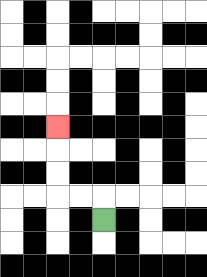{'start': '[4, 9]', 'end': '[2, 5]', 'path_directions': 'U,L,L,U,U,U', 'path_coordinates': '[[4, 9], [4, 8], [3, 8], [2, 8], [2, 7], [2, 6], [2, 5]]'}